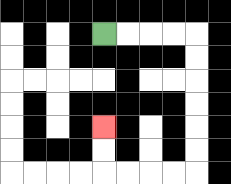{'start': '[4, 1]', 'end': '[4, 5]', 'path_directions': 'R,R,R,R,D,D,D,D,D,D,L,L,L,L,U,U', 'path_coordinates': '[[4, 1], [5, 1], [6, 1], [7, 1], [8, 1], [8, 2], [8, 3], [8, 4], [8, 5], [8, 6], [8, 7], [7, 7], [6, 7], [5, 7], [4, 7], [4, 6], [4, 5]]'}